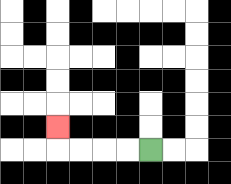{'start': '[6, 6]', 'end': '[2, 5]', 'path_directions': 'L,L,L,L,U', 'path_coordinates': '[[6, 6], [5, 6], [4, 6], [3, 6], [2, 6], [2, 5]]'}